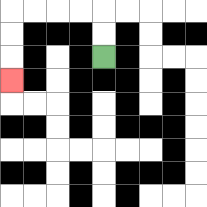{'start': '[4, 2]', 'end': '[0, 3]', 'path_directions': 'U,U,L,L,L,L,D,D,D', 'path_coordinates': '[[4, 2], [4, 1], [4, 0], [3, 0], [2, 0], [1, 0], [0, 0], [0, 1], [0, 2], [0, 3]]'}